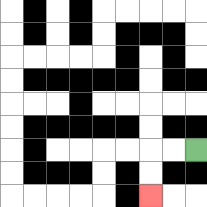{'start': '[8, 6]', 'end': '[6, 8]', 'path_directions': 'L,L,D,D', 'path_coordinates': '[[8, 6], [7, 6], [6, 6], [6, 7], [6, 8]]'}